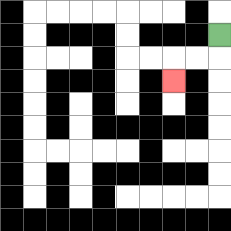{'start': '[9, 1]', 'end': '[7, 3]', 'path_directions': 'D,L,L,D', 'path_coordinates': '[[9, 1], [9, 2], [8, 2], [7, 2], [7, 3]]'}